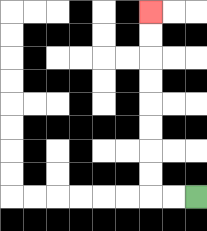{'start': '[8, 8]', 'end': '[6, 0]', 'path_directions': 'L,L,U,U,U,U,U,U,U,U', 'path_coordinates': '[[8, 8], [7, 8], [6, 8], [6, 7], [6, 6], [6, 5], [6, 4], [6, 3], [6, 2], [6, 1], [6, 0]]'}